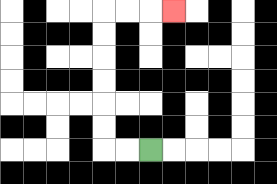{'start': '[6, 6]', 'end': '[7, 0]', 'path_directions': 'L,L,U,U,U,U,U,U,R,R,R', 'path_coordinates': '[[6, 6], [5, 6], [4, 6], [4, 5], [4, 4], [4, 3], [4, 2], [4, 1], [4, 0], [5, 0], [6, 0], [7, 0]]'}